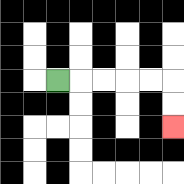{'start': '[2, 3]', 'end': '[7, 5]', 'path_directions': 'R,R,R,R,R,D,D', 'path_coordinates': '[[2, 3], [3, 3], [4, 3], [5, 3], [6, 3], [7, 3], [7, 4], [7, 5]]'}